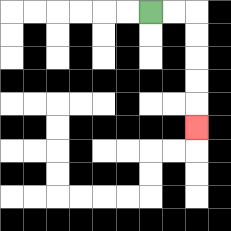{'start': '[6, 0]', 'end': '[8, 5]', 'path_directions': 'R,R,D,D,D,D,D', 'path_coordinates': '[[6, 0], [7, 0], [8, 0], [8, 1], [8, 2], [8, 3], [8, 4], [8, 5]]'}